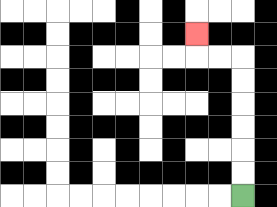{'start': '[10, 8]', 'end': '[8, 1]', 'path_directions': 'U,U,U,U,U,U,L,L,U', 'path_coordinates': '[[10, 8], [10, 7], [10, 6], [10, 5], [10, 4], [10, 3], [10, 2], [9, 2], [8, 2], [8, 1]]'}